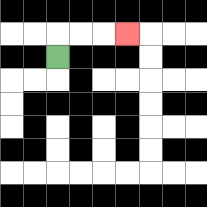{'start': '[2, 2]', 'end': '[5, 1]', 'path_directions': 'U,R,R,R', 'path_coordinates': '[[2, 2], [2, 1], [3, 1], [4, 1], [5, 1]]'}